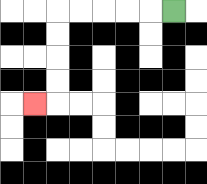{'start': '[7, 0]', 'end': '[1, 4]', 'path_directions': 'L,L,L,L,L,D,D,D,D,L', 'path_coordinates': '[[7, 0], [6, 0], [5, 0], [4, 0], [3, 0], [2, 0], [2, 1], [2, 2], [2, 3], [2, 4], [1, 4]]'}